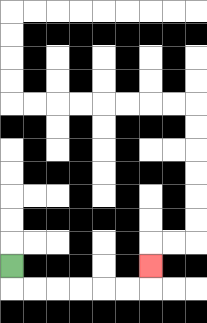{'start': '[0, 11]', 'end': '[6, 11]', 'path_directions': 'D,R,R,R,R,R,R,U', 'path_coordinates': '[[0, 11], [0, 12], [1, 12], [2, 12], [3, 12], [4, 12], [5, 12], [6, 12], [6, 11]]'}